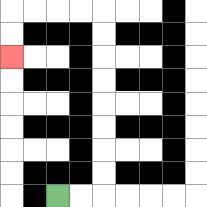{'start': '[2, 8]', 'end': '[0, 2]', 'path_directions': 'R,R,U,U,U,U,U,U,U,U,L,L,L,L,D,D', 'path_coordinates': '[[2, 8], [3, 8], [4, 8], [4, 7], [4, 6], [4, 5], [4, 4], [4, 3], [4, 2], [4, 1], [4, 0], [3, 0], [2, 0], [1, 0], [0, 0], [0, 1], [0, 2]]'}